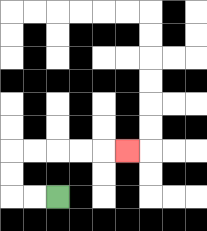{'start': '[2, 8]', 'end': '[5, 6]', 'path_directions': 'L,L,U,U,R,R,R,R,R', 'path_coordinates': '[[2, 8], [1, 8], [0, 8], [0, 7], [0, 6], [1, 6], [2, 6], [3, 6], [4, 6], [5, 6]]'}